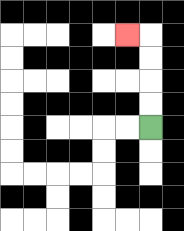{'start': '[6, 5]', 'end': '[5, 1]', 'path_directions': 'U,U,U,U,L', 'path_coordinates': '[[6, 5], [6, 4], [6, 3], [6, 2], [6, 1], [5, 1]]'}